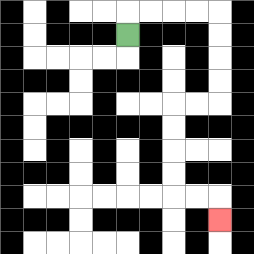{'start': '[5, 1]', 'end': '[9, 9]', 'path_directions': 'U,R,R,R,R,D,D,D,D,L,L,D,D,D,D,R,R,D', 'path_coordinates': '[[5, 1], [5, 0], [6, 0], [7, 0], [8, 0], [9, 0], [9, 1], [9, 2], [9, 3], [9, 4], [8, 4], [7, 4], [7, 5], [7, 6], [7, 7], [7, 8], [8, 8], [9, 8], [9, 9]]'}